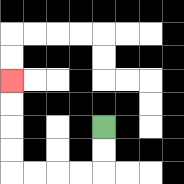{'start': '[4, 5]', 'end': '[0, 3]', 'path_directions': 'D,D,L,L,L,L,U,U,U,U', 'path_coordinates': '[[4, 5], [4, 6], [4, 7], [3, 7], [2, 7], [1, 7], [0, 7], [0, 6], [0, 5], [0, 4], [0, 3]]'}